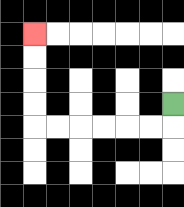{'start': '[7, 4]', 'end': '[1, 1]', 'path_directions': 'D,L,L,L,L,L,L,U,U,U,U', 'path_coordinates': '[[7, 4], [7, 5], [6, 5], [5, 5], [4, 5], [3, 5], [2, 5], [1, 5], [1, 4], [1, 3], [1, 2], [1, 1]]'}